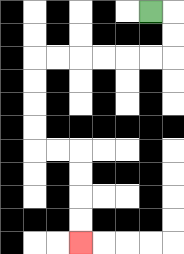{'start': '[6, 0]', 'end': '[3, 10]', 'path_directions': 'R,D,D,L,L,L,L,L,L,D,D,D,D,R,R,D,D,D,D', 'path_coordinates': '[[6, 0], [7, 0], [7, 1], [7, 2], [6, 2], [5, 2], [4, 2], [3, 2], [2, 2], [1, 2], [1, 3], [1, 4], [1, 5], [1, 6], [2, 6], [3, 6], [3, 7], [3, 8], [3, 9], [3, 10]]'}